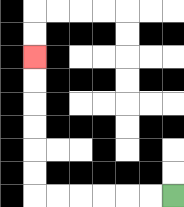{'start': '[7, 8]', 'end': '[1, 2]', 'path_directions': 'L,L,L,L,L,L,U,U,U,U,U,U', 'path_coordinates': '[[7, 8], [6, 8], [5, 8], [4, 8], [3, 8], [2, 8], [1, 8], [1, 7], [1, 6], [1, 5], [1, 4], [1, 3], [1, 2]]'}